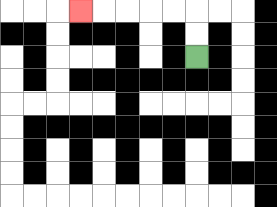{'start': '[8, 2]', 'end': '[3, 0]', 'path_directions': 'U,U,L,L,L,L,L', 'path_coordinates': '[[8, 2], [8, 1], [8, 0], [7, 0], [6, 0], [5, 0], [4, 0], [3, 0]]'}